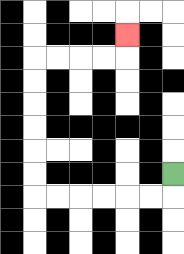{'start': '[7, 7]', 'end': '[5, 1]', 'path_directions': 'D,L,L,L,L,L,L,U,U,U,U,U,U,R,R,R,R,U', 'path_coordinates': '[[7, 7], [7, 8], [6, 8], [5, 8], [4, 8], [3, 8], [2, 8], [1, 8], [1, 7], [1, 6], [1, 5], [1, 4], [1, 3], [1, 2], [2, 2], [3, 2], [4, 2], [5, 2], [5, 1]]'}